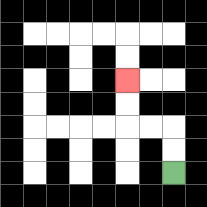{'start': '[7, 7]', 'end': '[5, 3]', 'path_directions': 'U,U,L,L,U,U', 'path_coordinates': '[[7, 7], [7, 6], [7, 5], [6, 5], [5, 5], [5, 4], [5, 3]]'}